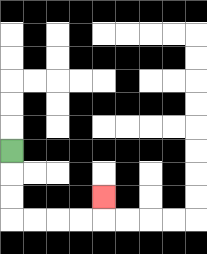{'start': '[0, 6]', 'end': '[4, 8]', 'path_directions': 'D,D,D,R,R,R,R,U', 'path_coordinates': '[[0, 6], [0, 7], [0, 8], [0, 9], [1, 9], [2, 9], [3, 9], [4, 9], [4, 8]]'}